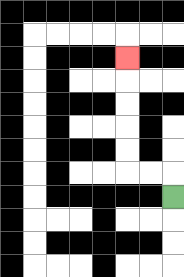{'start': '[7, 8]', 'end': '[5, 2]', 'path_directions': 'U,L,L,U,U,U,U,U', 'path_coordinates': '[[7, 8], [7, 7], [6, 7], [5, 7], [5, 6], [5, 5], [5, 4], [5, 3], [5, 2]]'}